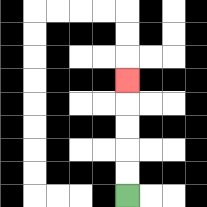{'start': '[5, 8]', 'end': '[5, 3]', 'path_directions': 'U,U,U,U,U', 'path_coordinates': '[[5, 8], [5, 7], [5, 6], [5, 5], [5, 4], [5, 3]]'}